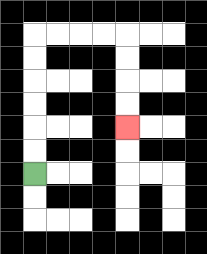{'start': '[1, 7]', 'end': '[5, 5]', 'path_directions': 'U,U,U,U,U,U,R,R,R,R,D,D,D,D', 'path_coordinates': '[[1, 7], [1, 6], [1, 5], [1, 4], [1, 3], [1, 2], [1, 1], [2, 1], [3, 1], [4, 1], [5, 1], [5, 2], [5, 3], [5, 4], [5, 5]]'}